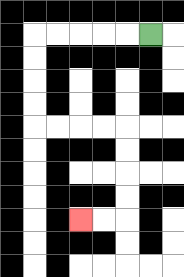{'start': '[6, 1]', 'end': '[3, 9]', 'path_directions': 'L,L,L,L,L,D,D,D,D,R,R,R,R,D,D,D,D,L,L', 'path_coordinates': '[[6, 1], [5, 1], [4, 1], [3, 1], [2, 1], [1, 1], [1, 2], [1, 3], [1, 4], [1, 5], [2, 5], [3, 5], [4, 5], [5, 5], [5, 6], [5, 7], [5, 8], [5, 9], [4, 9], [3, 9]]'}